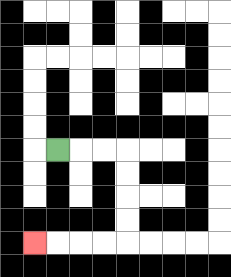{'start': '[2, 6]', 'end': '[1, 10]', 'path_directions': 'R,R,R,D,D,D,D,L,L,L,L', 'path_coordinates': '[[2, 6], [3, 6], [4, 6], [5, 6], [5, 7], [5, 8], [5, 9], [5, 10], [4, 10], [3, 10], [2, 10], [1, 10]]'}